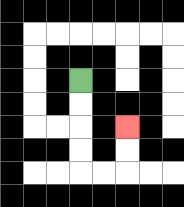{'start': '[3, 3]', 'end': '[5, 5]', 'path_directions': 'D,D,D,D,R,R,U,U', 'path_coordinates': '[[3, 3], [3, 4], [3, 5], [3, 6], [3, 7], [4, 7], [5, 7], [5, 6], [5, 5]]'}